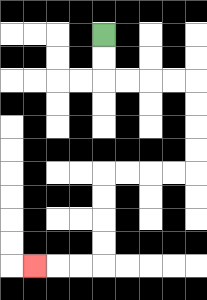{'start': '[4, 1]', 'end': '[1, 11]', 'path_directions': 'D,D,R,R,R,R,D,D,D,D,L,L,L,L,D,D,D,D,L,L,L', 'path_coordinates': '[[4, 1], [4, 2], [4, 3], [5, 3], [6, 3], [7, 3], [8, 3], [8, 4], [8, 5], [8, 6], [8, 7], [7, 7], [6, 7], [5, 7], [4, 7], [4, 8], [4, 9], [4, 10], [4, 11], [3, 11], [2, 11], [1, 11]]'}